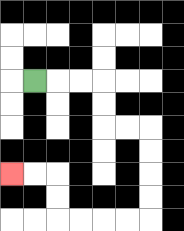{'start': '[1, 3]', 'end': '[0, 7]', 'path_directions': 'R,R,R,D,D,R,R,D,D,D,D,L,L,L,L,U,U,L,L', 'path_coordinates': '[[1, 3], [2, 3], [3, 3], [4, 3], [4, 4], [4, 5], [5, 5], [6, 5], [6, 6], [6, 7], [6, 8], [6, 9], [5, 9], [4, 9], [3, 9], [2, 9], [2, 8], [2, 7], [1, 7], [0, 7]]'}